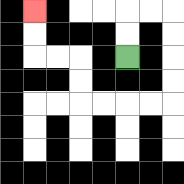{'start': '[5, 2]', 'end': '[1, 0]', 'path_directions': 'U,U,R,R,D,D,D,D,L,L,L,L,U,U,L,L,U,U', 'path_coordinates': '[[5, 2], [5, 1], [5, 0], [6, 0], [7, 0], [7, 1], [7, 2], [7, 3], [7, 4], [6, 4], [5, 4], [4, 4], [3, 4], [3, 3], [3, 2], [2, 2], [1, 2], [1, 1], [1, 0]]'}